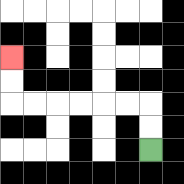{'start': '[6, 6]', 'end': '[0, 2]', 'path_directions': 'U,U,L,L,L,L,L,L,U,U', 'path_coordinates': '[[6, 6], [6, 5], [6, 4], [5, 4], [4, 4], [3, 4], [2, 4], [1, 4], [0, 4], [0, 3], [0, 2]]'}